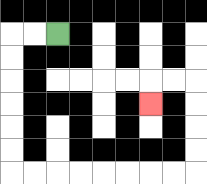{'start': '[2, 1]', 'end': '[6, 4]', 'path_directions': 'L,L,D,D,D,D,D,D,R,R,R,R,R,R,R,R,U,U,U,U,L,L,D', 'path_coordinates': '[[2, 1], [1, 1], [0, 1], [0, 2], [0, 3], [0, 4], [0, 5], [0, 6], [0, 7], [1, 7], [2, 7], [3, 7], [4, 7], [5, 7], [6, 7], [7, 7], [8, 7], [8, 6], [8, 5], [8, 4], [8, 3], [7, 3], [6, 3], [6, 4]]'}